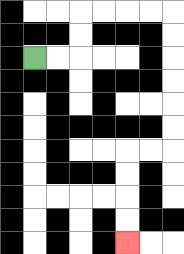{'start': '[1, 2]', 'end': '[5, 10]', 'path_directions': 'R,R,U,U,R,R,R,R,D,D,D,D,D,D,L,L,D,D,D,D', 'path_coordinates': '[[1, 2], [2, 2], [3, 2], [3, 1], [3, 0], [4, 0], [5, 0], [6, 0], [7, 0], [7, 1], [7, 2], [7, 3], [7, 4], [7, 5], [7, 6], [6, 6], [5, 6], [5, 7], [5, 8], [5, 9], [5, 10]]'}